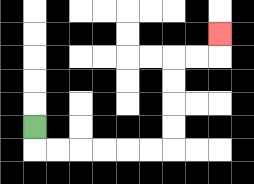{'start': '[1, 5]', 'end': '[9, 1]', 'path_directions': 'D,R,R,R,R,R,R,U,U,U,U,R,R,U', 'path_coordinates': '[[1, 5], [1, 6], [2, 6], [3, 6], [4, 6], [5, 6], [6, 6], [7, 6], [7, 5], [7, 4], [7, 3], [7, 2], [8, 2], [9, 2], [9, 1]]'}